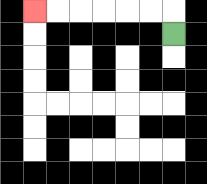{'start': '[7, 1]', 'end': '[1, 0]', 'path_directions': 'U,L,L,L,L,L,L', 'path_coordinates': '[[7, 1], [7, 0], [6, 0], [5, 0], [4, 0], [3, 0], [2, 0], [1, 0]]'}